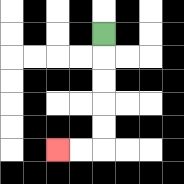{'start': '[4, 1]', 'end': '[2, 6]', 'path_directions': 'D,D,D,D,D,L,L', 'path_coordinates': '[[4, 1], [4, 2], [4, 3], [4, 4], [4, 5], [4, 6], [3, 6], [2, 6]]'}